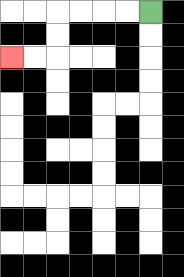{'start': '[6, 0]', 'end': '[0, 2]', 'path_directions': 'L,L,L,L,D,D,L,L', 'path_coordinates': '[[6, 0], [5, 0], [4, 0], [3, 0], [2, 0], [2, 1], [2, 2], [1, 2], [0, 2]]'}